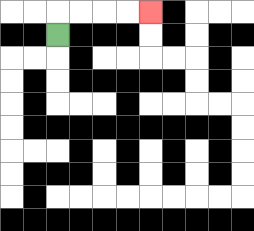{'start': '[2, 1]', 'end': '[6, 0]', 'path_directions': 'U,R,R,R,R', 'path_coordinates': '[[2, 1], [2, 0], [3, 0], [4, 0], [5, 0], [6, 0]]'}